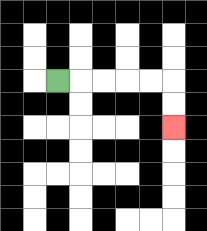{'start': '[2, 3]', 'end': '[7, 5]', 'path_directions': 'R,R,R,R,R,D,D', 'path_coordinates': '[[2, 3], [3, 3], [4, 3], [5, 3], [6, 3], [7, 3], [7, 4], [7, 5]]'}